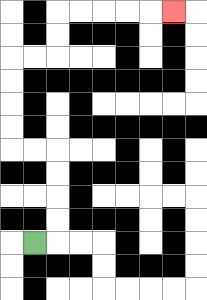{'start': '[1, 10]', 'end': '[7, 0]', 'path_directions': 'R,U,U,U,U,L,L,U,U,U,U,R,R,U,U,R,R,R,R,R', 'path_coordinates': '[[1, 10], [2, 10], [2, 9], [2, 8], [2, 7], [2, 6], [1, 6], [0, 6], [0, 5], [0, 4], [0, 3], [0, 2], [1, 2], [2, 2], [2, 1], [2, 0], [3, 0], [4, 0], [5, 0], [6, 0], [7, 0]]'}